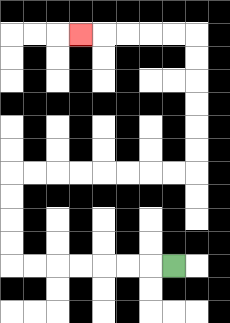{'start': '[7, 11]', 'end': '[3, 1]', 'path_directions': 'L,L,L,L,L,L,L,U,U,U,U,R,R,R,R,R,R,R,R,U,U,U,U,U,U,L,L,L,L,L', 'path_coordinates': '[[7, 11], [6, 11], [5, 11], [4, 11], [3, 11], [2, 11], [1, 11], [0, 11], [0, 10], [0, 9], [0, 8], [0, 7], [1, 7], [2, 7], [3, 7], [4, 7], [5, 7], [6, 7], [7, 7], [8, 7], [8, 6], [8, 5], [8, 4], [8, 3], [8, 2], [8, 1], [7, 1], [6, 1], [5, 1], [4, 1], [3, 1]]'}